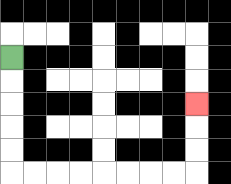{'start': '[0, 2]', 'end': '[8, 4]', 'path_directions': 'D,D,D,D,D,R,R,R,R,R,R,R,R,U,U,U', 'path_coordinates': '[[0, 2], [0, 3], [0, 4], [0, 5], [0, 6], [0, 7], [1, 7], [2, 7], [3, 7], [4, 7], [5, 7], [6, 7], [7, 7], [8, 7], [8, 6], [8, 5], [8, 4]]'}